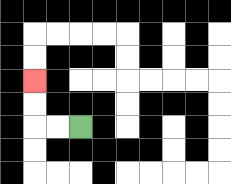{'start': '[3, 5]', 'end': '[1, 3]', 'path_directions': 'L,L,U,U', 'path_coordinates': '[[3, 5], [2, 5], [1, 5], [1, 4], [1, 3]]'}